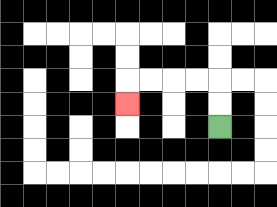{'start': '[9, 5]', 'end': '[5, 4]', 'path_directions': 'U,U,L,L,L,L,D', 'path_coordinates': '[[9, 5], [9, 4], [9, 3], [8, 3], [7, 3], [6, 3], [5, 3], [5, 4]]'}